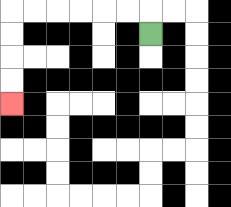{'start': '[6, 1]', 'end': '[0, 4]', 'path_directions': 'U,L,L,L,L,L,L,D,D,D,D', 'path_coordinates': '[[6, 1], [6, 0], [5, 0], [4, 0], [3, 0], [2, 0], [1, 0], [0, 0], [0, 1], [0, 2], [0, 3], [0, 4]]'}